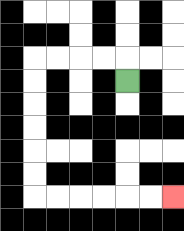{'start': '[5, 3]', 'end': '[7, 8]', 'path_directions': 'U,L,L,L,L,D,D,D,D,D,D,R,R,R,R,R,R', 'path_coordinates': '[[5, 3], [5, 2], [4, 2], [3, 2], [2, 2], [1, 2], [1, 3], [1, 4], [1, 5], [1, 6], [1, 7], [1, 8], [2, 8], [3, 8], [4, 8], [5, 8], [6, 8], [7, 8]]'}